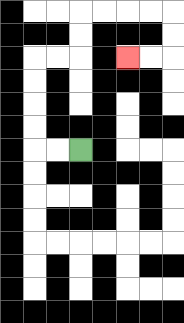{'start': '[3, 6]', 'end': '[5, 2]', 'path_directions': 'L,L,U,U,U,U,R,R,U,U,R,R,R,R,D,D,L,L', 'path_coordinates': '[[3, 6], [2, 6], [1, 6], [1, 5], [1, 4], [1, 3], [1, 2], [2, 2], [3, 2], [3, 1], [3, 0], [4, 0], [5, 0], [6, 0], [7, 0], [7, 1], [7, 2], [6, 2], [5, 2]]'}